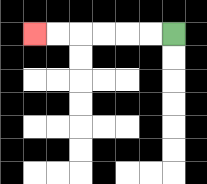{'start': '[7, 1]', 'end': '[1, 1]', 'path_directions': 'L,L,L,L,L,L', 'path_coordinates': '[[7, 1], [6, 1], [5, 1], [4, 1], [3, 1], [2, 1], [1, 1]]'}